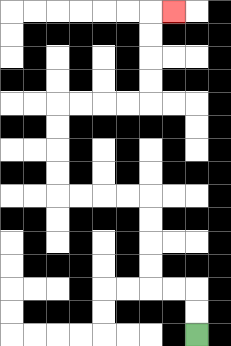{'start': '[8, 14]', 'end': '[7, 0]', 'path_directions': 'U,U,L,L,U,U,U,U,L,L,L,L,U,U,U,U,R,R,R,R,U,U,U,U,R', 'path_coordinates': '[[8, 14], [8, 13], [8, 12], [7, 12], [6, 12], [6, 11], [6, 10], [6, 9], [6, 8], [5, 8], [4, 8], [3, 8], [2, 8], [2, 7], [2, 6], [2, 5], [2, 4], [3, 4], [4, 4], [5, 4], [6, 4], [6, 3], [6, 2], [6, 1], [6, 0], [7, 0]]'}